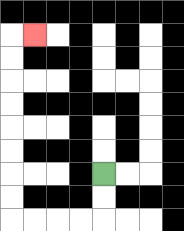{'start': '[4, 7]', 'end': '[1, 1]', 'path_directions': 'D,D,L,L,L,L,U,U,U,U,U,U,U,U,R', 'path_coordinates': '[[4, 7], [4, 8], [4, 9], [3, 9], [2, 9], [1, 9], [0, 9], [0, 8], [0, 7], [0, 6], [0, 5], [0, 4], [0, 3], [0, 2], [0, 1], [1, 1]]'}